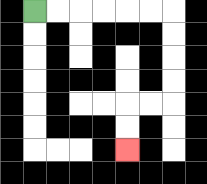{'start': '[1, 0]', 'end': '[5, 6]', 'path_directions': 'R,R,R,R,R,R,D,D,D,D,L,L,D,D', 'path_coordinates': '[[1, 0], [2, 0], [3, 0], [4, 0], [5, 0], [6, 0], [7, 0], [7, 1], [7, 2], [7, 3], [7, 4], [6, 4], [5, 4], [5, 5], [5, 6]]'}